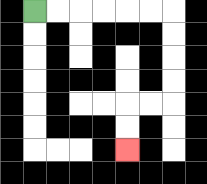{'start': '[1, 0]', 'end': '[5, 6]', 'path_directions': 'R,R,R,R,R,R,D,D,D,D,L,L,D,D', 'path_coordinates': '[[1, 0], [2, 0], [3, 0], [4, 0], [5, 0], [6, 0], [7, 0], [7, 1], [7, 2], [7, 3], [7, 4], [6, 4], [5, 4], [5, 5], [5, 6]]'}